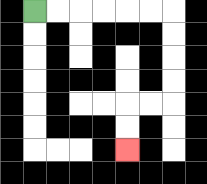{'start': '[1, 0]', 'end': '[5, 6]', 'path_directions': 'R,R,R,R,R,R,D,D,D,D,L,L,D,D', 'path_coordinates': '[[1, 0], [2, 0], [3, 0], [4, 0], [5, 0], [6, 0], [7, 0], [7, 1], [7, 2], [7, 3], [7, 4], [6, 4], [5, 4], [5, 5], [5, 6]]'}